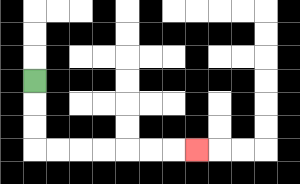{'start': '[1, 3]', 'end': '[8, 6]', 'path_directions': 'D,D,D,R,R,R,R,R,R,R', 'path_coordinates': '[[1, 3], [1, 4], [1, 5], [1, 6], [2, 6], [3, 6], [4, 6], [5, 6], [6, 6], [7, 6], [8, 6]]'}